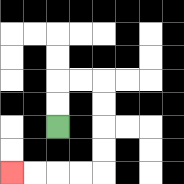{'start': '[2, 5]', 'end': '[0, 7]', 'path_directions': 'U,U,R,R,D,D,D,D,L,L,L,L', 'path_coordinates': '[[2, 5], [2, 4], [2, 3], [3, 3], [4, 3], [4, 4], [4, 5], [4, 6], [4, 7], [3, 7], [2, 7], [1, 7], [0, 7]]'}